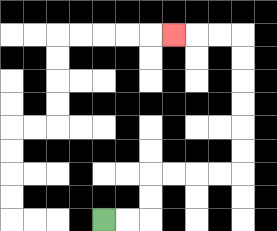{'start': '[4, 9]', 'end': '[7, 1]', 'path_directions': 'R,R,U,U,R,R,R,R,U,U,U,U,U,U,L,L,L', 'path_coordinates': '[[4, 9], [5, 9], [6, 9], [6, 8], [6, 7], [7, 7], [8, 7], [9, 7], [10, 7], [10, 6], [10, 5], [10, 4], [10, 3], [10, 2], [10, 1], [9, 1], [8, 1], [7, 1]]'}